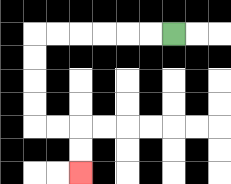{'start': '[7, 1]', 'end': '[3, 7]', 'path_directions': 'L,L,L,L,L,L,D,D,D,D,R,R,D,D', 'path_coordinates': '[[7, 1], [6, 1], [5, 1], [4, 1], [3, 1], [2, 1], [1, 1], [1, 2], [1, 3], [1, 4], [1, 5], [2, 5], [3, 5], [3, 6], [3, 7]]'}